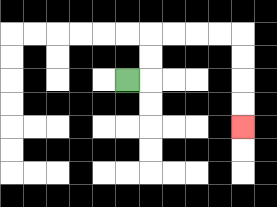{'start': '[5, 3]', 'end': '[10, 5]', 'path_directions': 'R,U,U,R,R,R,R,D,D,D,D', 'path_coordinates': '[[5, 3], [6, 3], [6, 2], [6, 1], [7, 1], [8, 1], [9, 1], [10, 1], [10, 2], [10, 3], [10, 4], [10, 5]]'}